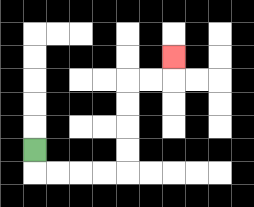{'start': '[1, 6]', 'end': '[7, 2]', 'path_directions': 'D,R,R,R,R,U,U,U,U,R,R,U', 'path_coordinates': '[[1, 6], [1, 7], [2, 7], [3, 7], [4, 7], [5, 7], [5, 6], [5, 5], [5, 4], [5, 3], [6, 3], [7, 3], [7, 2]]'}